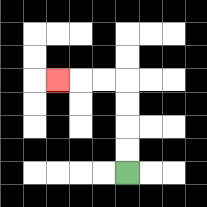{'start': '[5, 7]', 'end': '[2, 3]', 'path_directions': 'U,U,U,U,L,L,L', 'path_coordinates': '[[5, 7], [5, 6], [5, 5], [5, 4], [5, 3], [4, 3], [3, 3], [2, 3]]'}